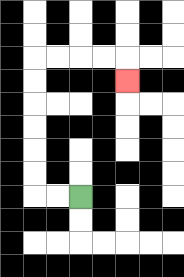{'start': '[3, 8]', 'end': '[5, 3]', 'path_directions': 'L,L,U,U,U,U,U,U,R,R,R,R,D', 'path_coordinates': '[[3, 8], [2, 8], [1, 8], [1, 7], [1, 6], [1, 5], [1, 4], [1, 3], [1, 2], [2, 2], [3, 2], [4, 2], [5, 2], [5, 3]]'}